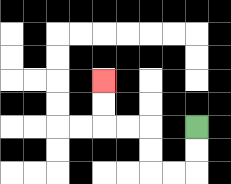{'start': '[8, 5]', 'end': '[4, 3]', 'path_directions': 'D,D,L,L,U,U,L,L,U,U', 'path_coordinates': '[[8, 5], [8, 6], [8, 7], [7, 7], [6, 7], [6, 6], [6, 5], [5, 5], [4, 5], [4, 4], [4, 3]]'}